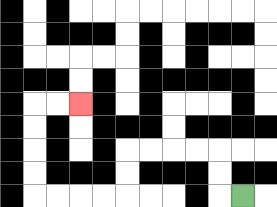{'start': '[10, 8]', 'end': '[3, 4]', 'path_directions': 'L,U,U,L,L,L,L,D,D,L,L,L,L,U,U,U,U,R,R', 'path_coordinates': '[[10, 8], [9, 8], [9, 7], [9, 6], [8, 6], [7, 6], [6, 6], [5, 6], [5, 7], [5, 8], [4, 8], [3, 8], [2, 8], [1, 8], [1, 7], [1, 6], [1, 5], [1, 4], [2, 4], [3, 4]]'}